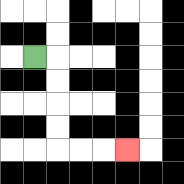{'start': '[1, 2]', 'end': '[5, 6]', 'path_directions': 'R,D,D,D,D,R,R,R', 'path_coordinates': '[[1, 2], [2, 2], [2, 3], [2, 4], [2, 5], [2, 6], [3, 6], [4, 6], [5, 6]]'}